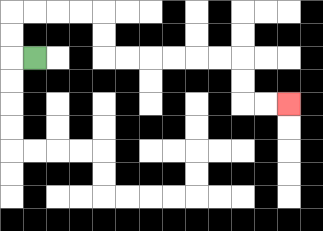{'start': '[1, 2]', 'end': '[12, 4]', 'path_directions': 'L,U,U,R,R,R,R,D,D,R,R,R,R,R,R,D,D,R,R', 'path_coordinates': '[[1, 2], [0, 2], [0, 1], [0, 0], [1, 0], [2, 0], [3, 0], [4, 0], [4, 1], [4, 2], [5, 2], [6, 2], [7, 2], [8, 2], [9, 2], [10, 2], [10, 3], [10, 4], [11, 4], [12, 4]]'}